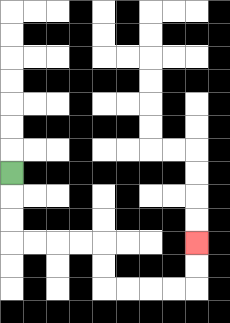{'start': '[0, 7]', 'end': '[8, 10]', 'path_directions': 'D,D,D,R,R,R,R,D,D,R,R,R,R,U,U', 'path_coordinates': '[[0, 7], [0, 8], [0, 9], [0, 10], [1, 10], [2, 10], [3, 10], [4, 10], [4, 11], [4, 12], [5, 12], [6, 12], [7, 12], [8, 12], [8, 11], [8, 10]]'}